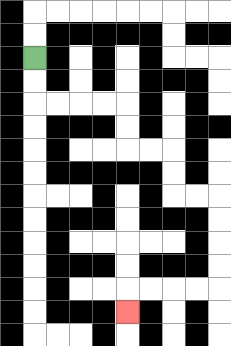{'start': '[1, 2]', 'end': '[5, 13]', 'path_directions': 'D,D,R,R,R,R,D,D,R,R,D,D,R,R,D,D,D,D,L,L,L,L,D', 'path_coordinates': '[[1, 2], [1, 3], [1, 4], [2, 4], [3, 4], [4, 4], [5, 4], [5, 5], [5, 6], [6, 6], [7, 6], [7, 7], [7, 8], [8, 8], [9, 8], [9, 9], [9, 10], [9, 11], [9, 12], [8, 12], [7, 12], [6, 12], [5, 12], [5, 13]]'}